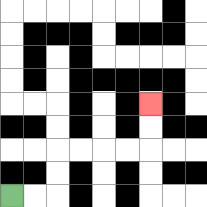{'start': '[0, 8]', 'end': '[6, 4]', 'path_directions': 'R,R,U,U,R,R,R,R,U,U', 'path_coordinates': '[[0, 8], [1, 8], [2, 8], [2, 7], [2, 6], [3, 6], [4, 6], [5, 6], [6, 6], [6, 5], [6, 4]]'}